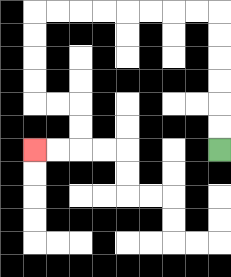{'start': '[9, 6]', 'end': '[1, 6]', 'path_directions': 'U,U,U,U,U,U,L,L,L,L,L,L,L,L,D,D,D,D,R,R,D,D,L,L', 'path_coordinates': '[[9, 6], [9, 5], [9, 4], [9, 3], [9, 2], [9, 1], [9, 0], [8, 0], [7, 0], [6, 0], [5, 0], [4, 0], [3, 0], [2, 0], [1, 0], [1, 1], [1, 2], [1, 3], [1, 4], [2, 4], [3, 4], [3, 5], [3, 6], [2, 6], [1, 6]]'}